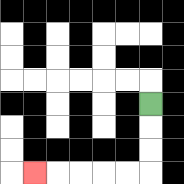{'start': '[6, 4]', 'end': '[1, 7]', 'path_directions': 'D,D,D,L,L,L,L,L', 'path_coordinates': '[[6, 4], [6, 5], [6, 6], [6, 7], [5, 7], [4, 7], [3, 7], [2, 7], [1, 7]]'}